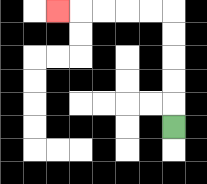{'start': '[7, 5]', 'end': '[2, 0]', 'path_directions': 'U,U,U,U,U,L,L,L,L,L', 'path_coordinates': '[[7, 5], [7, 4], [7, 3], [7, 2], [7, 1], [7, 0], [6, 0], [5, 0], [4, 0], [3, 0], [2, 0]]'}